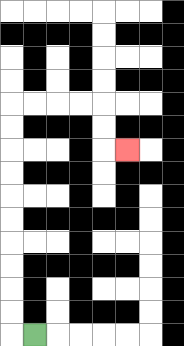{'start': '[1, 14]', 'end': '[5, 6]', 'path_directions': 'L,U,U,U,U,U,U,U,U,U,U,R,R,R,R,D,D,R', 'path_coordinates': '[[1, 14], [0, 14], [0, 13], [0, 12], [0, 11], [0, 10], [0, 9], [0, 8], [0, 7], [0, 6], [0, 5], [0, 4], [1, 4], [2, 4], [3, 4], [4, 4], [4, 5], [4, 6], [5, 6]]'}